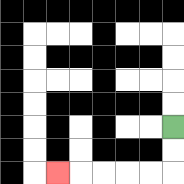{'start': '[7, 5]', 'end': '[2, 7]', 'path_directions': 'D,D,L,L,L,L,L', 'path_coordinates': '[[7, 5], [7, 6], [7, 7], [6, 7], [5, 7], [4, 7], [3, 7], [2, 7]]'}